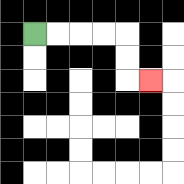{'start': '[1, 1]', 'end': '[6, 3]', 'path_directions': 'R,R,R,R,D,D,R', 'path_coordinates': '[[1, 1], [2, 1], [3, 1], [4, 1], [5, 1], [5, 2], [5, 3], [6, 3]]'}